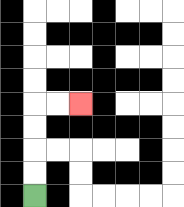{'start': '[1, 8]', 'end': '[3, 4]', 'path_directions': 'U,U,U,U,R,R', 'path_coordinates': '[[1, 8], [1, 7], [1, 6], [1, 5], [1, 4], [2, 4], [3, 4]]'}